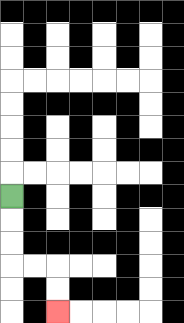{'start': '[0, 8]', 'end': '[2, 13]', 'path_directions': 'D,D,D,R,R,D,D', 'path_coordinates': '[[0, 8], [0, 9], [0, 10], [0, 11], [1, 11], [2, 11], [2, 12], [2, 13]]'}